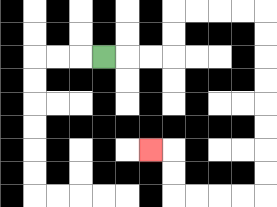{'start': '[4, 2]', 'end': '[6, 6]', 'path_directions': 'R,R,R,U,U,R,R,R,R,D,D,D,D,D,D,D,D,L,L,L,L,U,U,L', 'path_coordinates': '[[4, 2], [5, 2], [6, 2], [7, 2], [7, 1], [7, 0], [8, 0], [9, 0], [10, 0], [11, 0], [11, 1], [11, 2], [11, 3], [11, 4], [11, 5], [11, 6], [11, 7], [11, 8], [10, 8], [9, 8], [8, 8], [7, 8], [7, 7], [7, 6], [6, 6]]'}